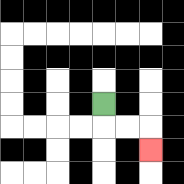{'start': '[4, 4]', 'end': '[6, 6]', 'path_directions': 'D,R,R,D', 'path_coordinates': '[[4, 4], [4, 5], [5, 5], [6, 5], [6, 6]]'}